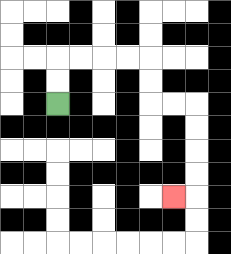{'start': '[2, 4]', 'end': '[7, 8]', 'path_directions': 'U,U,R,R,R,R,D,D,R,R,D,D,D,D,L', 'path_coordinates': '[[2, 4], [2, 3], [2, 2], [3, 2], [4, 2], [5, 2], [6, 2], [6, 3], [6, 4], [7, 4], [8, 4], [8, 5], [8, 6], [8, 7], [8, 8], [7, 8]]'}